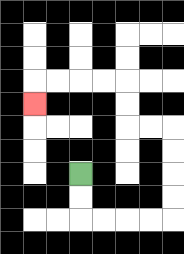{'start': '[3, 7]', 'end': '[1, 4]', 'path_directions': 'D,D,R,R,R,R,U,U,U,U,L,L,U,U,L,L,L,L,D', 'path_coordinates': '[[3, 7], [3, 8], [3, 9], [4, 9], [5, 9], [6, 9], [7, 9], [7, 8], [7, 7], [7, 6], [7, 5], [6, 5], [5, 5], [5, 4], [5, 3], [4, 3], [3, 3], [2, 3], [1, 3], [1, 4]]'}